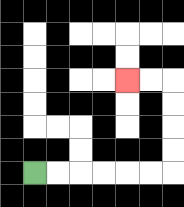{'start': '[1, 7]', 'end': '[5, 3]', 'path_directions': 'R,R,R,R,R,R,U,U,U,U,L,L', 'path_coordinates': '[[1, 7], [2, 7], [3, 7], [4, 7], [5, 7], [6, 7], [7, 7], [7, 6], [7, 5], [7, 4], [7, 3], [6, 3], [5, 3]]'}